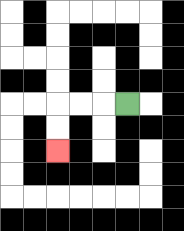{'start': '[5, 4]', 'end': '[2, 6]', 'path_directions': 'L,L,L,D,D', 'path_coordinates': '[[5, 4], [4, 4], [3, 4], [2, 4], [2, 5], [2, 6]]'}